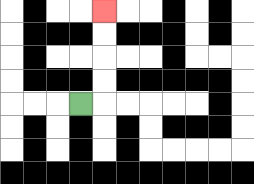{'start': '[3, 4]', 'end': '[4, 0]', 'path_directions': 'R,U,U,U,U', 'path_coordinates': '[[3, 4], [4, 4], [4, 3], [4, 2], [4, 1], [4, 0]]'}